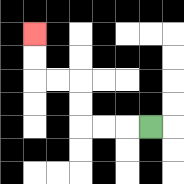{'start': '[6, 5]', 'end': '[1, 1]', 'path_directions': 'L,L,L,U,U,L,L,U,U', 'path_coordinates': '[[6, 5], [5, 5], [4, 5], [3, 5], [3, 4], [3, 3], [2, 3], [1, 3], [1, 2], [1, 1]]'}